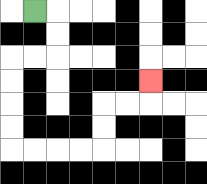{'start': '[1, 0]', 'end': '[6, 3]', 'path_directions': 'R,D,D,L,L,D,D,D,D,R,R,R,R,U,U,R,R,U', 'path_coordinates': '[[1, 0], [2, 0], [2, 1], [2, 2], [1, 2], [0, 2], [0, 3], [0, 4], [0, 5], [0, 6], [1, 6], [2, 6], [3, 6], [4, 6], [4, 5], [4, 4], [5, 4], [6, 4], [6, 3]]'}